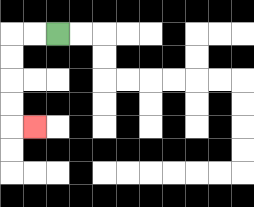{'start': '[2, 1]', 'end': '[1, 5]', 'path_directions': 'L,L,D,D,D,D,R', 'path_coordinates': '[[2, 1], [1, 1], [0, 1], [0, 2], [0, 3], [0, 4], [0, 5], [1, 5]]'}